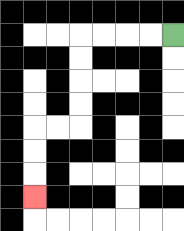{'start': '[7, 1]', 'end': '[1, 8]', 'path_directions': 'L,L,L,L,D,D,D,D,L,L,D,D,D', 'path_coordinates': '[[7, 1], [6, 1], [5, 1], [4, 1], [3, 1], [3, 2], [3, 3], [3, 4], [3, 5], [2, 5], [1, 5], [1, 6], [1, 7], [1, 8]]'}